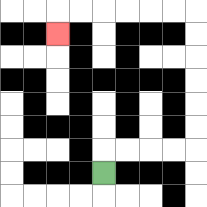{'start': '[4, 7]', 'end': '[2, 1]', 'path_directions': 'U,R,R,R,R,U,U,U,U,U,U,L,L,L,L,L,L,D', 'path_coordinates': '[[4, 7], [4, 6], [5, 6], [6, 6], [7, 6], [8, 6], [8, 5], [8, 4], [8, 3], [8, 2], [8, 1], [8, 0], [7, 0], [6, 0], [5, 0], [4, 0], [3, 0], [2, 0], [2, 1]]'}